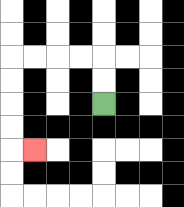{'start': '[4, 4]', 'end': '[1, 6]', 'path_directions': 'U,U,L,L,L,L,D,D,D,D,R', 'path_coordinates': '[[4, 4], [4, 3], [4, 2], [3, 2], [2, 2], [1, 2], [0, 2], [0, 3], [0, 4], [0, 5], [0, 6], [1, 6]]'}